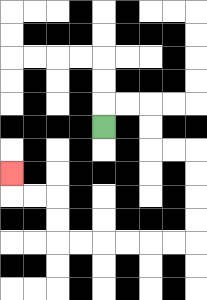{'start': '[4, 5]', 'end': '[0, 7]', 'path_directions': 'U,R,R,D,D,R,R,D,D,D,D,L,L,L,L,L,L,U,U,L,L,U', 'path_coordinates': '[[4, 5], [4, 4], [5, 4], [6, 4], [6, 5], [6, 6], [7, 6], [8, 6], [8, 7], [8, 8], [8, 9], [8, 10], [7, 10], [6, 10], [5, 10], [4, 10], [3, 10], [2, 10], [2, 9], [2, 8], [1, 8], [0, 8], [0, 7]]'}